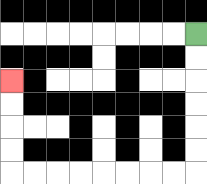{'start': '[8, 1]', 'end': '[0, 3]', 'path_directions': 'D,D,D,D,D,D,L,L,L,L,L,L,L,L,U,U,U,U', 'path_coordinates': '[[8, 1], [8, 2], [8, 3], [8, 4], [8, 5], [8, 6], [8, 7], [7, 7], [6, 7], [5, 7], [4, 7], [3, 7], [2, 7], [1, 7], [0, 7], [0, 6], [0, 5], [0, 4], [0, 3]]'}